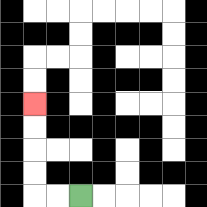{'start': '[3, 8]', 'end': '[1, 4]', 'path_directions': 'L,L,U,U,U,U', 'path_coordinates': '[[3, 8], [2, 8], [1, 8], [1, 7], [1, 6], [1, 5], [1, 4]]'}